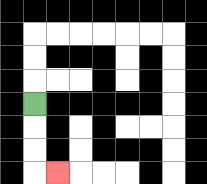{'start': '[1, 4]', 'end': '[2, 7]', 'path_directions': 'D,D,D,R', 'path_coordinates': '[[1, 4], [1, 5], [1, 6], [1, 7], [2, 7]]'}